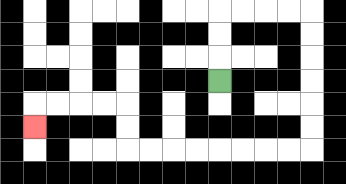{'start': '[9, 3]', 'end': '[1, 5]', 'path_directions': 'U,U,U,R,R,R,R,D,D,D,D,D,D,L,L,L,L,L,L,L,L,U,U,L,L,L,L,D', 'path_coordinates': '[[9, 3], [9, 2], [9, 1], [9, 0], [10, 0], [11, 0], [12, 0], [13, 0], [13, 1], [13, 2], [13, 3], [13, 4], [13, 5], [13, 6], [12, 6], [11, 6], [10, 6], [9, 6], [8, 6], [7, 6], [6, 6], [5, 6], [5, 5], [5, 4], [4, 4], [3, 4], [2, 4], [1, 4], [1, 5]]'}